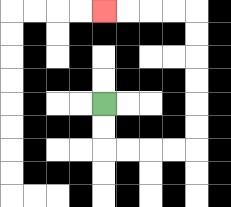{'start': '[4, 4]', 'end': '[4, 0]', 'path_directions': 'D,D,R,R,R,R,U,U,U,U,U,U,L,L,L,L', 'path_coordinates': '[[4, 4], [4, 5], [4, 6], [5, 6], [6, 6], [7, 6], [8, 6], [8, 5], [8, 4], [8, 3], [8, 2], [8, 1], [8, 0], [7, 0], [6, 0], [5, 0], [4, 0]]'}